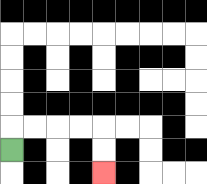{'start': '[0, 6]', 'end': '[4, 7]', 'path_directions': 'U,R,R,R,R,D,D', 'path_coordinates': '[[0, 6], [0, 5], [1, 5], [2, 5], [3, 5], [4, 5], [4, 6], [4, 7]]'}